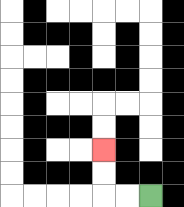{'start': '[6, 8]', 'end': '[4, 6]', 'path_directions': 'L,L,U,U', 'path_coordinates': '[[6, 8], [5, 8], [4, 8], [4, 7], [4, 6]]'}